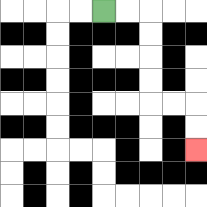{'start': '[4, 0]', 'end': '[8, 6]', 'path_directions': 'R,R,D,D,D,D,R,R,D,D', 'path_coordinates': '[[4, 0], [5, 0], [6, 0], [6, 1], [6, 2], [6, 3], [6, 4], [7, 4], [8, 4], [8, 5], [8, 6]]'}